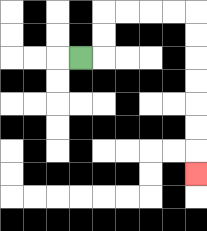{'start': '[3, 2]', 'end': '[8, 7]', 'path_directions': 'R,U,U,R,R,R,R,D,D,D,D,D,D,D', 'path_coordinates': '[[3, 2], [4, 2], [4, 1], [4, 0], [5, 0], [6, 0], [7, 0], [8, 0], [8, 1], [8, 2], [8, 3], [8, 4], [8, 5], [8, 6], [8, 7]]'}